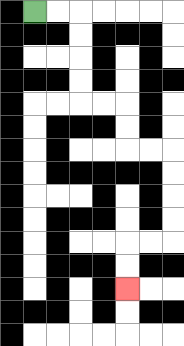{'start': '[1, 0]', 'end': '[5, 12]', 'path_directions': 'R,R,D,D,D,D,R,R,D,D,R,R,D,D,D,D,L,L,D,D', 'path_coordinates': '[[1, 0], [2, 0], [3, 0], [3, 1], [3, 2], [3, 3], [3, 4], [4, 4], [5, 4], [5, 5], [5, 6], [6, 6], [7, 6], [7, 7], [7, 8], [7, 9], [7, 10], [6, 10], [5, 10], [5, 11], [5, 12]]'}